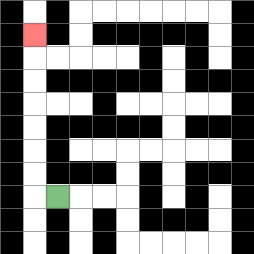{'start': '[2, 8]', 'end': '[1, 1]', 'path_directions': 'L,U,U,U,U,U,U,U', 'path_coordinates': '[[2, 8], [1, 8], [1, 7], [1, 6], [1, 5], [1, 4], [1, 3], [1, 2], [1, 1]]'}